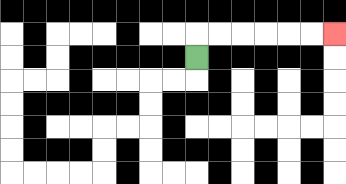{'start': '[8, 2]', 'end': '[14, 1]', 'path_directions': 'U,R,R,R,R,R,R', 'path_coordinates': '[[8, 2], [8, 1], [9, 1], [10, 1], [11, 1], [12, 1], [13, 1], [14, 1]]'}